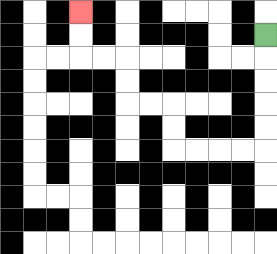{'start': '[11, 1]', 'end': '[3, 0]', 'path_directions': 'D,D,D,D,D,L,L,L,L,U,U,L,L,U,U,L,L,U,U', 'path_coordinates': '[[11, 1], [11, 2], [11, 3], [11, 4], [11, 5], [11, 6], [10, 6], [9, 6], [8, 6], [7, 6], [7, 5], [7, 4], [6, 4], [5, 4], [5, 3], [5, 2], [4, 2], [3, 2], [3, 1], [3, 0]]'}